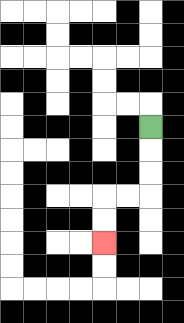{'start': '[6, 5]', 'end': '[4, 10]', 'path_directions': 'D,D,D,L,L,D,D', 'path_coordinates': '[[6, 5], [6, 6], [6, 7], [6, 8], [5, 8], [4, 8], [4, 9], [4, 10]]'}